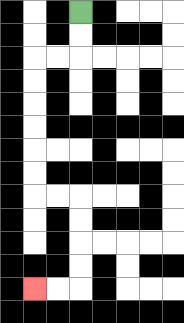{'start': '[3, 0]', 'end': '[1, 12]', 'path_directions': 'D,D,L,L,D,D,D,D,D,D,R,R,D,D,D,D,L,L', 'path_coordinates': '[[3, 0], [3, 1], [3, 2], [2, 2], [1, 2], [1, 3], [1, 4], [1, 5], [1, 6], [1, 7], [1, 8], [2, 8], [3, 8], [3, 9], [3, 10], [3, 11], [3, 12], [2, 12], [1, 12]]'}